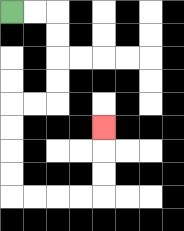{'start': '[0, 0]', 'end': '[4, 5]', 'path_directions': 'R,R,D,D,D,D,L,L,D,D,D,D,R,R,R,R,U,U,U', 'path_coordinates': '[[0, 0], [1, 0], [2, 0], [2, 1], [2, 2], [2, 3], [2, 4], [1, 4], [0, 4], [0, 5], [0, 6], [0, 7], [0, 8], [1, 8], [2, 8], [3, 8], [4, 8], [4, 7], [4, 6], [4, 5]]'}